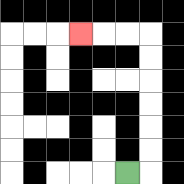{'start': '[5, 7]', 'end': '[3, 1]', 'path_directions': 'R,U,U,U,U,U,U,L,L,L', 'path_coordinates': '[[5, 7], [6, 7], [6, 6], [6, 5], [6, 4], [6, 3], [6, 2], [6, 1], [5, 1], [4, 1], [3, 1]]'}